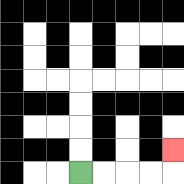{'start': '[3, 7]', 'end': '[7, 6]', 'path_directions': 'R,R,R,R,U', 'path_coordinates': '[[3, 7], [4, 7], [5, 7], [6, 7], [7, 7], [7, 6]]'}